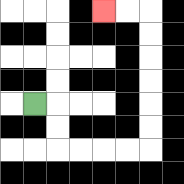{'start': '[1, 4]', 'end': '[4, 0]', 'path_directions': 'R,D,D,R,R,R,R,U,U,U,U,U,U,L,L', 'path_coordinates': '[[1, 4], [2, 4], [2, 5], [2, 6], [3, 6], [4, 6], [5, 6], [6, 6], [6, 5], [6, 4], [6, 3], [6, 2], [6, 1], [6, 0], [5, 0], [4, 0]]'}